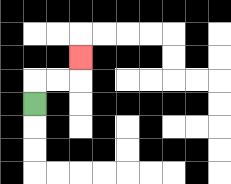{'start': '[1, 4]', 'end': '[3, 2]', 'path_directions': 'U,R,R,U', 'path_coordinates': '[[1, 4], [1, 3], [2, 3], [3, 3], [3, 2]]'}